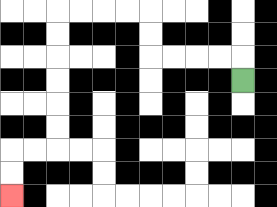{'start': '[10, 3]', 'end': '[0, 8]', 'path_directions': 'U,L,L,L,L,U,U,L,L,L,L,D,D,D,D,D,D,L,L,D,D', 'path_coordinates': '[[10, 3], [10, 2], [9, 2], [8, 2], [7, 2], [6, 2], [6, 1], [6, 0], [5, 0], [4, 0], [3, 0], [2, 0], [2, 1], [2, 2], [2, 3], [2, 4], [2, 5], [2, 6], [1, 6], [0, 6], [0, 7], [0, 8]]'}